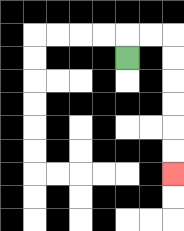{'start': '[5, 2]', 'end': '[7, 7]', 'path_directions': 'U,R,R,D,D,D,D,D,D', 'path_coordinates': '[[5, 2], [5, 1], [6, 1], [7, 1], [7, 2], [7, 3], [7, 4], [7, 5], [7, 6], [7, 7]]'}